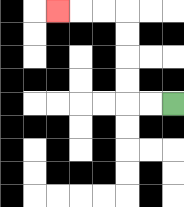{'start': '[7, 4]', 'end': '[2, 0]', 'path_directions': 'L,L,U,U,U,U,L,L,L', 'path_coordinates': '[[7, 4], [6, 4], [5, 4], [5, 3], [5, 2], [5, 1], [5, 0], [4, 0], [3, 0], [2, 0]]'}